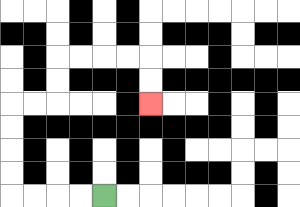{'start': '[4, 8]', 'end': '[6, 4]', 'path_directions': 'L,L,L,L,U,U,U,U,R,R,U,U,R,R,R,R,D,D', 'path_coordinates': '[[4, 8], [3, 8], [2, 8], [1, 8], [0, 8], [0, 7], [0, 6], [0, 5], [0, 4], [1, 4], [2, 4], [2, 3], [2, 2], [3, 2], [4, 2], [5, 2], [6, 2], [6, 3], [6, 4]]'}